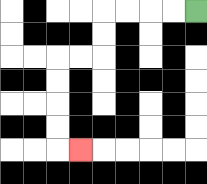{'start': '[8, 0]', 'end': '[3, 6]', 'path_directions': 'L,L,L,L,D,D,L,L,D,D,D,D,R', 'path_coordinates': '[[8, 0], [7, 0], [6, 0], [5, 0], [4, 0], [4, 1], [4, 2], [3, 2], [2, 2], [2, 3], [2, 4], [2, 5], [2, 6], [3, 6]]'}